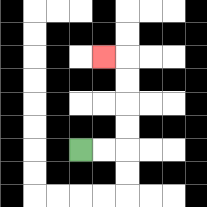{'start': '[3, 6]', 'end': '[4, 2]', 'path_directions': 'R,R,U,U,U,U,L', 'path_coordinates': '[[3, 6], [4, 6], [5, 6], [5, 5], [5, 4], [5, 3], [5, 2], [4, 2]]'}